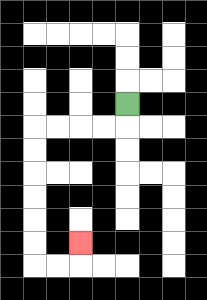{'start': '[5, 4]', 'end': '[3, 10]', 'path_directions': 'D,L,L,L,L,D,D,D,D,D,D,R,R,U', 'path_coordinates': '[[5, 4], [5, 5], [4, 5], [3, 5], [2, 5], [1, 5], [1, 6], [1, 7], [1, 8], [1, 9], [1, 10], [1, 11], [2, 11], [3, 11], [3, 10]]'}